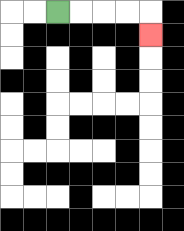{'start': '[2, 0]', 'end': '[6, 1]', 'path_directions': 'R,R,R,R,D', 'path_coordinates': '[[2, 0], [3, 0], [4, 0], [5, 0], [6, 0], [6, 1]]'}